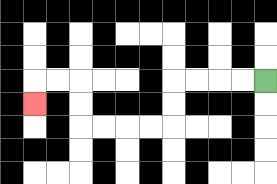{'start': '[11, 3]', 'end': '[1, 4]', 'path_directions': 'L,L,L,L,D,D,L,L,L,L,U,U,L,L,D', 'path_coordinates': '[[11, 3], [10, 3], [9, 3], [8, 3], [7, 3], [7, 4], [7, 5], [6, 5], [5, 5], [4, 5], [3, 5], [3, 4], [3, 3], [2, 3], [1, 3], [1, 4]]'}